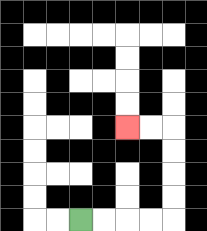{'start': '[3, 9]', 'end': '[5, 5]', 'path_directions': 'R,R,R,R,U,U,U,U,L,L', 'path_coordinates': '[[3, 9], [4, 9], [5, 9], [6, 9], [7, 9], [7, 8], [7, 7], [7, 6], [7, 5], [6, 5], [5, 5]]'}